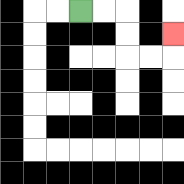{'start': '[3, 0]', 'end': '[7, 1]', 'path_directions': 'R,R,D,D,R,R,U', 'path_coordinates': '[[3, 0], [4, 0], [5, 0], [5, 1], [5, 2], [6, 2], [7, 2], [7, 1]]'}